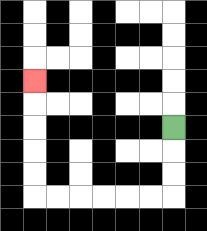{'start': '[7, 5]', 'end': '[1, 3]', 'path_directions': 'D,D,D,L,L,L,L,L,L,U,U,U,U,U', 'path_coordinates': '[[7, 5], [7, 6], [7, 7], [7, 8], [6, 8], [5, 8], [4, 8], [3, 8], [2, 8], [1, 8], [1, 7], [1, 6], [1, 5], [1, 4], [1, 3]]'}